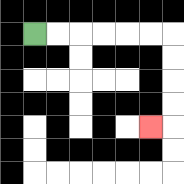{'start': '[1, 1]', 'end': '[6, 5]', 'path_directions': 'R,R,R,R,R,R,D,D,D,D,L', 'path_coordinates': '[[1, 1], [2, 1], [3, 1], [4, 1], [5, 1], [6, 1], [7, 1], [7, 2], [7, 3], [7, 4], [7, 5], [6, 5]]'}